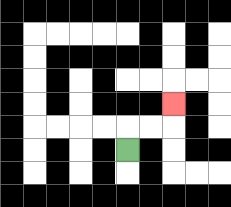{'start': '[5, 6]', 'end': '[7, 4]', 'path_directions': 'U,R,R,U', 'path_coordinates': '[[5, 6], [5, 5], [6, 5], [7, 5], [7, 4]]'}